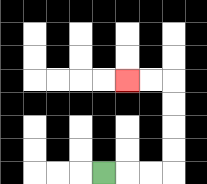{'start': '[4, 7]', 'end': '[5, 3]', 'path_directions': 'R,R,R,U,U,U,U,L,L', 'path_coordinates': '[[4, 7], [5, 7], [6, 7], [7, 7], [7, 6], [7, 5], [7, 4], [7, 3], [6, 3], [5, 3]]'}